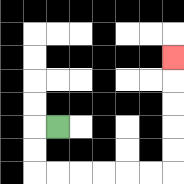{'start': '[2, 5]', 'end': '[7, 2]', 'path_directions': 'L,D,D,R,R,R,R,R,R,U,U,U,U,U', 'path_coordinates': '[[2, 5], [1, 5], [1, 6], [1, 7], [2, 7], [3, 7], [4, 7], [5, 7], [6, 7], [7, 7], [7, 6], [7, 5], [7, 4], [7, 3], [7, 2]]'}